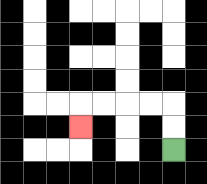{'start': '[7, 6]', 'end': '[3, 5]', 'path_directions': 'U,U,L,L,L,L,D', 'path_coordinates': '[[7, 6], [7, 5], [7, 4], [6, 4], [5, 4], [4, 4], [3, 4], [3, 5]]'}